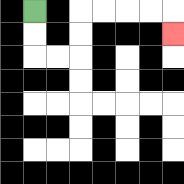{'start': '[1, 0]', 'end': '[7, 1]', 'path_directions': 'D,D,R,R,U,U,R,R,R,R,D', 'path_coordinates': '[[1, 0], [1, 1], [1, 2], [2, 2], [3, 2], [3, 1], [3, 0], [4, 0], [5, 0], [6, 0], [7, 0], [7, 1]]'}